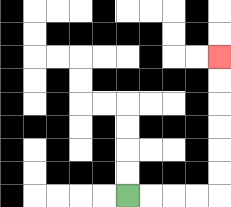{'start': '[5, 8]', 'end': '[9, 2]', 'path_directions': 'R,R,R,R,U,U,U,U,U,U', 'path_coordinates': '[[5, 8], [6, 8], [7, 8], [8, 8], [9, 8], [9, 7], [9, 6], [9, 5], [9, 4], [9, 3], [9, 2]]'}